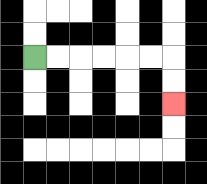{'start': '[1, 2]', 'end': '[7, 4]', 'path_directions': 'R,R,R,R,R,R,D,D', 'path_coordinates': '[[1, 2], [2, 2], [3, 2], [4, 2], [5, 2], [6, 2], [7, 2], [7, 3], [7, 4]]'}